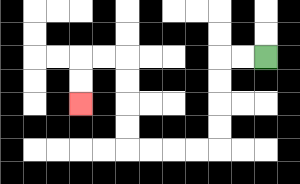{'start': '[11, 2]', 'end': '[3, 4]', 'path_directions': 'L,L,D,D,D,D,L,L,L,L,U,U,U,U,L,L,D,D', 'path_coordinates': '[[11, 2], [10, 2], [9, 2], [9, 3], [9, 4], [9, 5], [9, 6], [8, 6], [7, 6], [6, 6], [5, 6], [5, 5], [5, 4], [5, 3], [5, 2], [4, 2], [3, 2], [3, 3], [3, 4]]'}